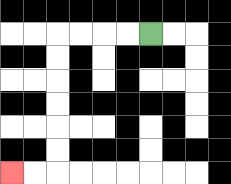{'start': '[6, 1]', 'end': '[0, 7]', 'path_directions': 'L,L,L,L,D,D,D,D,D,D,L,L', 'path_coordinates': '[[6, 1], [5, 1], [4, 1], [3, 1], [2, 1], [2, 2], [2, 3], [2, 4], [2, 5], [2, 6], [2, 7], [1, 7], [0, 7]]'}